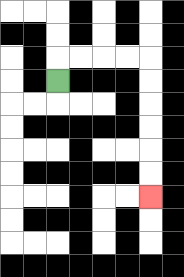{'start': '[2, 3]', 'end': '[6, 8]', 'path_directions': 'U,R,R,R,R,D,D,D,D,D,D', 'path_coordinates': '[[2, 3], [2, 2], [3, 2], [4, 2], [5, 2], [6, 2], [6, 3], [6, 4], [6, 5], [6, 6], [6, 7], [6, 8]]'}